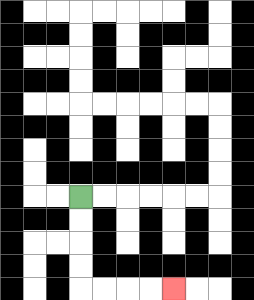{'start': '[3, 8]', 'end': '[7, 12]', 'path_directions': 'D,D,D,D,R,R,R,R', 'path_coordinates': '[[3, 8], [3, 9], [3, 10], [3, 11], [3, 12], [4, 12], [5, 12], [6, 12], [7, 12]]'}